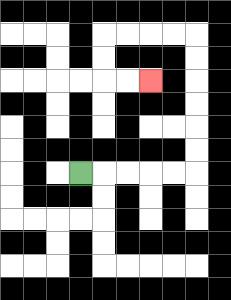{'start': '[3, 7]', 'end': '[6, 3]', 'path_directions': 'R,R,R,R,R,U,U,U,U,U,U,L,L,L,L,D,D,R,R', 'path_coordinates': '[[3, 7], [4, 7], [5, 7], [6, 7], [7, 7], [8, 7], [8, 6], [8, 5], [8, 4], [8, 3], [8, 2], [8, 1], [7, 1], [6, 1], [5, 1], [4, 1], [4, 2], [4, 3], [5, 3], [6, 3]]'}